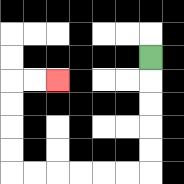{'start': '[6, 2]', 'end': '[2, 3]', 'path_directions': 'D,D,D,D,D,L,L,L,L,L,L,U,U,U,U,R,R', 'path_coordinates': '[[6, 2], [6, 3], [6, 4], [6, 5], [6, 6], [6, 7], [5, 7], [4, 7], [3, 7], [2, 7], [1, 7], [0, 7], [0, 6], [0, 5], [0, 4], [0, 3], [1, 3], [2, 3]]'}